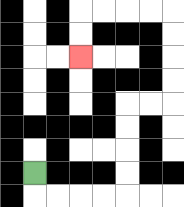{'start': '[1, 7]', 'end': '[3, 2]', 'path_directions': 'D,R,R,R,R,U,U,U,U,R,R,U,U,U,U,L,L,L,L,D,D', 'path_coordinates': '[[1, 7], [1, 8], [2, 8], [3, 8], [4, 8], [5, 8], [5, 7], [5, 6], [5, 5], [5, 4], [6, 4], [7, 4], [7, 3], [7, 2], [7, 1], [7, 0], [6, 0], [5, 0], [4, 0], [3, 0], [3, 1], [3, 2]]'}